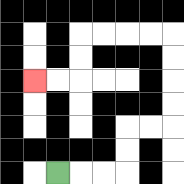{'start': '[2, 7]', 'end': '[1, 3]', 'path_directions': 'R,R,R,U,U,R,R,U,U,U,U,L,L,L,L,D,D,L,L', 'path_coordinates': '[[2, 7], [3, 7], [4, 7], [5, 7], [5, 6], [5, 5], [6, 5], [7, 5], [7, 4], [7, 3], [7, 2], [7, 1], [6, 1], [5, 1], [4, 1], [3, 1], [3, 2], [3, 3], [2, 3], [1, 3]]'}